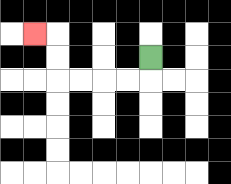{'start': '[6, 2]', 'end': '[1, 1]', 'path_directions': 'D,L,L,L,L,U,U,L', 'path_coordinates': '[[6, 2], [6, 3], [5, 3], [4, 3], [3, 3], [2, 3], [2, 2], [2, 1], [1, 1]]'}